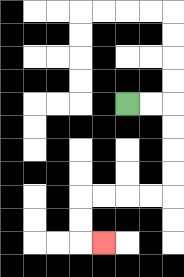{'start': '[5, 4]', 'end': '[4, 10]', 'path_directions': 'R,R,D,D,D,D,L,L,L,L,D,D,R', 'path_coordinates': '[[5, 4], [6, 4], [7, 4], [7, 5], [7, 6], [7, 7], [7, 8], [6, 8], [5, 8], [4, 8], [3, 8], [3, 9], [3, 10], [4, 10]]'}